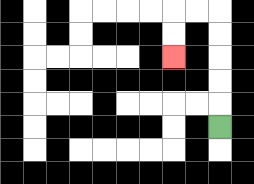{'start': '[9, 5]', 'end': '[7, 2]', 'path_directions': 'U,U,U,U,U,L,L,D,D', 'path_coordinates': '[[9, 5], [9, 4], [9, 3], [9, 2], [9, 1], [9, 0], [8, 0], [7, 0], [7, 1], [7, 2]]'}